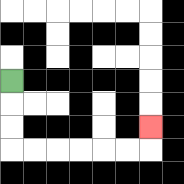{'start': '[0, 3]', 'end': '[6, 5]', 'path_directions': 'D,D,D,R,R,R,R,R,R,U', 'path_coordinates': '[[0, 3], [0, 4], [0, 5], [0, 6], [1, 6], [2, 6], [3, 6], [4, 6], [5, 6], [6, 6], [6, 5]]'}